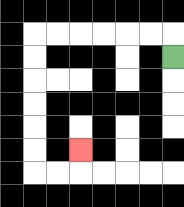{'start': '[7, 2]', 'end': '[3, 6]', 'path_directions': 'U,L,L,L,L,L,L,D,D,D,D,D,D,R,R,U', 'path_coordinates': '[[7, 2], [7, 1], [6, 1], [5, 1], [4, 1], [3, 1], [2, 1], [1, 1], [1, 2], [1, 3], [1, 4], [1, 5], [1, 6], [1, 7], [2, 7], [3, 7], [3, 6]]'}